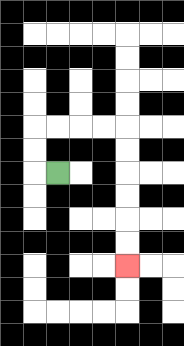{'start': '[2, 7]', 'end': '[5, 11]', 'path_directions': 'L,U,U,R,R,R,R,D,D,D,D,D,D', 'path_coordinates': '[[2, 7], [1, 7], [1, 6], [1, 5], [2, 5], [3, 5], [4, 5], [5, 5], [5, 6], [5, 7], [5, 8], [5, 9], [5, 10], [5, 11]]'}